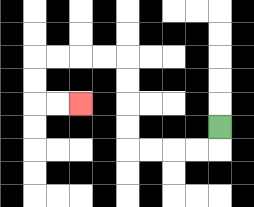{'start': '[9, 5]', 'end': '[3, 4]', 'path_directions': 'D,L,L,L,L,U,U,U,U,L,L,L,L,D,D,R,R', 'path_coordinates': '[[9, 5], [9, 6], [8, 6], [7, 6], [6, 6], [5, 6], [5, 5], [5, 4], [5, 3], [5, 2], [4, 2], [3, 2], [2, 2], [1, 2], [1, 3], [1, 4], [2, 4], [3, 4]]'}